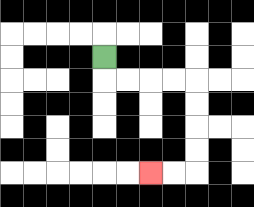{'start': '[4, 2]', 'end': '[6, 7]', 'path_directions': 'D,R,R,R,R,D,D,D,D,L,L', 'path_coordinates': '[[4, 2], [4, 3], [5, 3], [6, 3], [7, 3], [8, 3], [8, 4], [8, 5], [8, 6], [8, 7], [7, 7], [6, 7]]'}